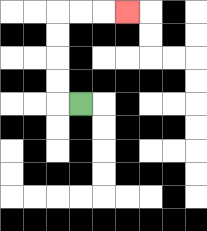{'start': '[3, 4]', 'end': '[5, 0]', 'path_directions': 'L,U,U,U,U,R,R,R', 'path_coordinates': '[[3, 4], [2, 4], [2, 3], [2, 2], [2, 1], [2, 0], [3, 0], [4, 0], [5, 0]]'}